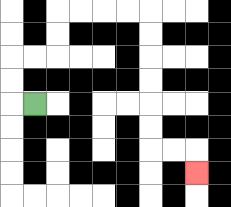{'start': '[1, 4]', 'end': '[8, 7]', 'path_directions': 'L,U,U,R,R,U,U,R,R,R,R,D,D,D,D,D,D,R,R,D', 'path_coordinates': '[[1, 4], [0, 4], [0, 3], [0, 2], [1, 2], [2, 2], [2, 1], [2, 0], [3, 0], [4, 0], [5, 0], [6, 0], [6, 1], [6, 2], [6, 3], [6, 4], [6, 5], [6, 6], [7, 6], [8, 6], [8, 7]]'}